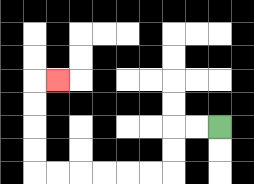{'start': '[9, 5]', 'end': '[2, 3]', 'path_directions': 'L,L,D,D,L,L,L,L,L,L,U,U,U,U,R', 'path_coordinates': '[[9, 5], [8, 5], [7, 5], [7, 6], [7, 7], [6, 7], [5, 7], [4, 7], [3, 7], [2, 7], [1, 7], [1, 6], [1, 5], [1, 4], [1, 3], [2, 3]]'}